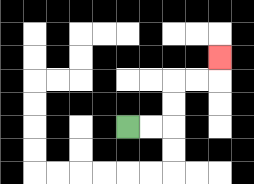{'start': '[5, 5]', 'end': '[9, 2]', 'path_directions': 'R,R,U,U,R,R,U', 'path_coordinates': '[[5, 5], [6, 5], [7, 5], [7, 4], [7, 3], [8, 3], [9, 3], [9, 2]]'}